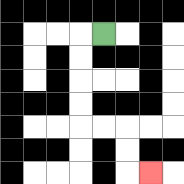{'start': '[4, 1]', 'end': '[6, 7]', 'path_directions': 'L,D,D,D,D,R,R,D,D,R', 'path_coordinates': '[[4, 1], [3, 1], [3, 2], [3, 3], [3, 4], [3, 5], [4, 5], [5, 5], [5, 6], [5, 7], [6, 7]]'}